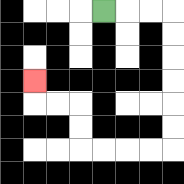{'start': '[4, 0]', 'end': '[1, 3]', 'path_directions': 'R,R,R,D,D,D,D,D,D,L,L,L,L,U,U,L,L,U', 'path_coordinates': '[[4, 0], [5, 0], [6, 0], [7, 0], [7, 1], [7, 2], [7, 3], [7, 4], [7, 5], [7, 6], [6, 6], [5, 6], [4, 6], [3, 6], [3, 5], [3, 4], [2, 4], [1, 4], [1, 3]]'}